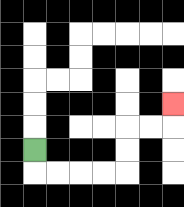{'start': '[1, 6]', 'end': '[7, 4]', 'path_directions': 'D,R,R,R,R,U,U,R,R,U', 'path_coordinates': '[[1, 6], [1, 7], [2, 7], [3, 7], [4, 7], [5, 7], [5, 6], [5, 5], [6, 5], [7, 5], [7, 4]]'}